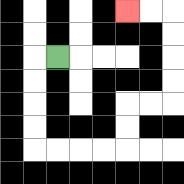{'start': '[2, 2]', 'end': '[5, 0]', 'path_directions': 'L,D,D,D,D,R,R,R,R,U,U,R,R,U,U,U,U,L,L', 'path_coordinates': '[[2, 2], [1, 2], [1, 3], [1, 4], [1, 5], [1, 6], [2, 6], [3, 6], [4, 6], [5, 6], [5, 5], [5, 4], [6, 4], [7, 4], [7, 3], [7, 2], [7, 1], [7, 0], [6, 0], [5, 0]]'}